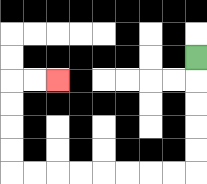{'start': '[8, 2]', 'end': '[2, 3]', 'path_directions': 'D,D,D,D,D,L,L,L,L,L,L,L,L,U,U,U,U,R,R', 'path_coordinates': '[[8, 2], [8, 3], [8, 4], [8, 5], [8, 6], [8, 7], [7, 7], [6, 7], [5, 7], [4, 7], [3, 7], [2, 7], [1, 7], [0, 7], [0, 6], [0, 5], [0, 4], [0, 3], [1, 3], [2, 3]]'}